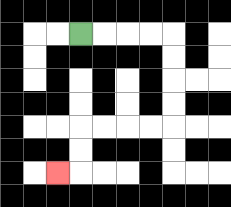{'start': '[3, 1]', 'end': '[2, 7]', 'path_directions': 'R,R,R,R,D,D,D,D,L,L,L,L,D,D,L', 'path_coordinates': '[[3, 1], [4, 1], [5, 1], [6, 1], [7, 1], [7, 2], [7, 3], [7, 4], [7, 5], [6, 5], [5, 5], [4, 5], [3, 5], [3, 6], [3, 7], [2, 7]]'}